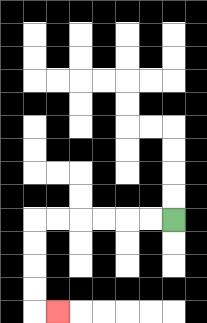{'start': '[7, 9]', 'end': '[2, 13]', 'path_directions': 'L,L,L,L,L,L,D,D,D,D,R', 'path_coordinates': '[[7, 9], [6, 9], [5, 9], [4, 9], [3, 9], [2, 9], [1, 9], [1, 10], [1, 11], [1, 12], [1, 13], [2, 13]]'}